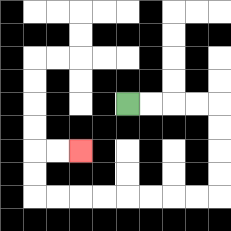{'start': '[5, 4]', 'end': '[3, 6]', 'path_directions': 'R,R,R,R,D,D,D,D,L,L,L,L,L,L,L,L,U,U,R,R', 'path_coordinates': '[[5, 4], [6, 4], [7, 4], [8, 4], [9, 4], [9, 5], [9, 6], [9, 7], [9, 8], [8, 8], [7, 8], [6, 8], [5, 8], [4, 8], [3, 8], [2, 8], [1, 8], [1, 7], [1, 6], [2, 6], [3, 6]]'}